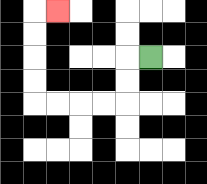{'start': '[6, 2]', 'end': '[2, 0]', 'path_directions': 'L,D,D,L,L,L,L,U,U,U,U,R', 'path_coordinates': '[[6, 2], [5, 2], [5, 3], [5, 4], [4, 4], [3, 4], [2, 4], [1, 4], [1, 3], [1, 2], [1, 1], [1, 0], [2, 0]]'}